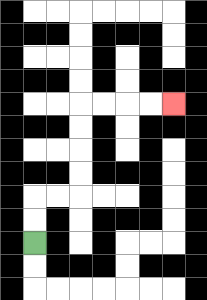{'start': '[1, 10]', 'end': '[7, 4]', 'path_directions': 'U,U,R,R,U,U,U,U,R,R,R,R', 'path_coordinates': '[[1, 10], [1, 9], [1, 8], [2, 8], [3, 8], [3, 7], [3, 6], [3, 5], [3, 4], [4, 4], [5, 4], [6, 4], [7, 4]]'}